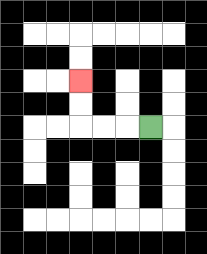{'start': '[6, 5]', 'end': '[3, 3]', 'path_directions': 'L,L,L,U,U', 'path_coordinates': '[[6, 5], [5, 5], [4, 5], [3, 5], [3, 4], [3, 3]]'}